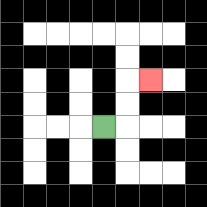{'start': '[4, 5]', 'end': '[6, 3]', 'path_directions': 'R,U,U,R', 'path_coordinates': '[[4, 5], [5, 5], [5, 4], [5, 3], [6, 3]]'}